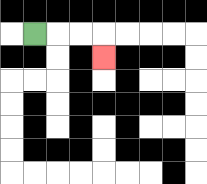{'start': '[1, 1]', 'end': '[4, 2]', 'path_directions': 'R,R,R,D', 'path_coordinates': '[[1, 1], [2, 1], [3, 1], [4, 1], [4, 2]]'}